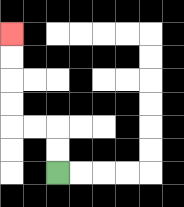{'start': '[2, 7]', 'end': '[0, 1]', 'path_directions': 'U,U,L,L,U,U,U,U', 'path_coordinates': '[[2, 7], [2, 6], [2, 5], [1, 5], [0, 5], [0, 4], [0, 3], [0, 2], [0, 1]]'}